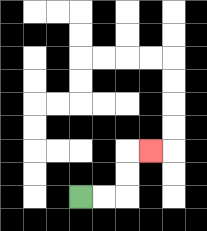{'start': '[3, 8]', 'end': '[6, 6]', 'path_directions': 'R,R,U,U,R', 'path_coordinates': '[[3, 8], [4, 8], [5, 8], [5, 7], [5, 6], [6, 6]]'}